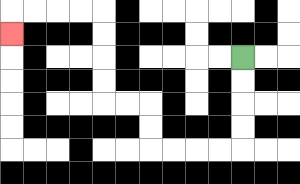{'start': '[10, 2]', 'end': '[0, 1]', 'path_directions': 'D,D,D,D,L,L,L,L,U,U,L,L,U,U,U,U,L,L,L,L,D', 'path_coordinates': '[[10, 2], [10, 3], [10, 4], [10, 5], [10, 6], [9, 6], [8, 6], [7, 6], [6, 6], [6, 5], [6, 4], [5, 4], [4, 4], [4, 3], [4, 2], [4, 1], [4, 0], [3, 0], [2, 0], [1, 0], [0, 0], [0, 1]]'}